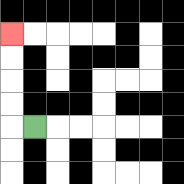{'start': '[1, 5]', 'end': '[0, 1]', 'path_directions': 'L,U,U,U,U', 'path_coordinates': '[[1, 5], [0, 5], [0, 4], [0, 3], [0, 2], [0, 1]]'}